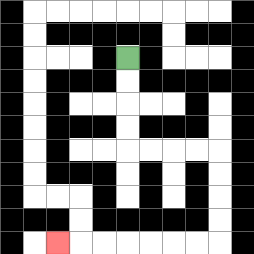{'start': '[5, 2]', 'end': '[2, 10]', 'path_directions': 'D,D,D,D,R,R,R,R,D,D,D,D,L,L,L,L,L,L,L', 'path_coordinates': '[[5, 2], [5, 3], [5, 4], [5, 5], [5, 6], [6, 6], [7, 6], [8, 6], [9, 6], [9, 7], [9, 8], [9, 9], [9, 10], [8, 10], [7, 10], [6, 10], [5, 10], [4, 10], [3, 10], [2, 10]]'}